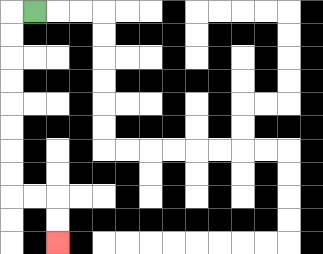{'start': '[1, 0]', 'end': '[2, 10]', 'path_directions': 'L,D,D,D,D,D,D,D,D,R,R,D,D', 'path_coordinates': '[[1, 0], [0, 0], [0, 1], [0, 2], [0, 3], [0, 4], [0, 5], [0, 6], [0, 7], [0, 8], [1, 8], [2, 8], [2, 9], [2, 10]]'}